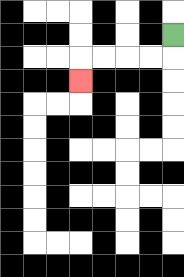{'start': '[7, 1]', 'end': '[3, 3]', 'path_directions': 'D,L,L,L,L,D', 'path_coordinates': '[[7, 1], [7, 2], [6, 2], [5, 2], [4, 2], [3, 2], [3, 3]]'}